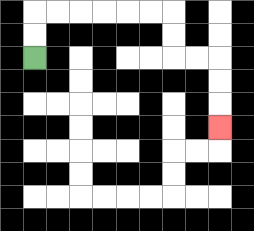{'start': '[1, 2]', 'end': '[9, 5]', 'path_directions': 'U,U,R,R,R,R,R,R,D,D,R,R,D,D,D', 'path_coordinates': '[[1, 2], [1, 1], [1, 0], [2, 0], [3, 0], [4, 0], [5, 0], [6, 0], [7, 0], [7, 1], [7, 2], [8, 2], [9, 2], [9, 3], [9, 4], [9, 5]]'}